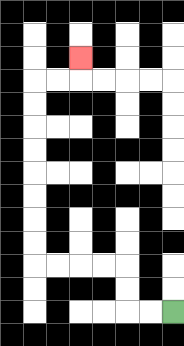{'start': '[7, 13]', 'end': '[3, 2]', 'path_directions': 'L,L,U,U,L,L,L,L,U,U,U,U,U,U,U,U,R,R,U', 'path_coordinates': '[[7, 13], [6, 13], [5, 13], [5, 12], [5, 11], [4, 11], [3, 11], [2, 11], [1, 11], [1, 10], [1, 9], [1, 8], [1, 7], [1, 6], [1, 5], [1, 4], [1, 3], [2, 3], [3, 3], [3, 2]]'}